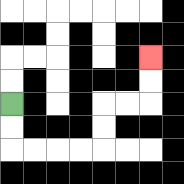{'start': '[0, 4]', 'end': '[6, 2]', 'path_directions': 'D,D,R,R,R,R,U,U,R,R,U,U', 'path_coordinates': '[[0, 4], [0, 5], [0, 6], [1, 6], [2, 6], [3, 6], [4, 6], [4, 5], [4, 4], [5, 4], [6, 4], [6, 3], [6, 2]]'}